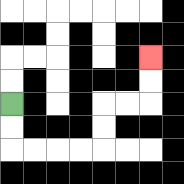{'start': '[0, 4]', 'end': '[6, 2]', 'path_directions': 'D,D,R,R,R,R,U,U,R,R,U,U', 'path_coordinates': '[[0, 4], [0, 5], [0, 6], [1, 6], [2, 6], [3, 6], [4, 6], [4, 5], [4, 4], [5, 4], [6, 4], [6, 3], [6, 2]]'}